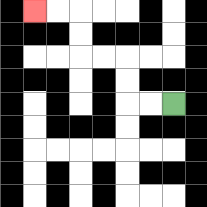{'start': '[7, 4]', 'end': '[1, 0]', 'path_directions': 'L,L,U,U,L,L,U,U,L,L', 'path_coordinates': '[[7, 4], [6, 4], [5, 4], [5, 3], [5, 2], [4, 2], [3, 2], [3, 1], [3, 0], [2, 0], [1, 0]]'}